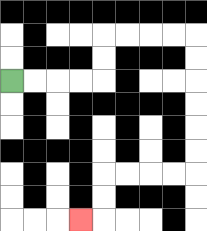{'start': '[0, 3]', 'end': '[3, 9]', 'path_directions': 'R,R,R,R,U,U,R,R,R,R,D,D,D,D,D,D,L,L,L,L,D,D,L', 'path_coordinates': '[[0, 3], [1, 3], [2, 3], [3, 3], [4, 3], [4, 2], [4, 1], [5, 1], [6, 1], [7, 1], [8, 1], [8, 2], [8, 3], [8, 4], [8, 5], [8, 6], [8, 7], [7, 7], [6, 7], [5, 7], [4, 7], [4, 8], [4, 9], [3, 9]]'}